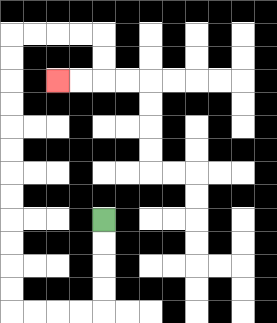{'start': '[4, 9]', 'end': '[2, 3]', 'path_directions': 'D,D,D,D,L,L,L,L,U,U,U,U,U,U,U,U,U,U,U,U,R,R,R,R,D,D,L,L', 'path_coordinates': '[[4, 9], [4, 10], [4, 11], [4, 12], [4, 13], [3, 13], [2, 13], [1, 13], [0, 13], [0, 12], [0, 11], [0, 10], [0, 9], [0, 8], [0, 7], [0, 6], [0, 5], [0, 4], [0, 3], [0, 2], [0, 1], [1, 1], [2, 1], [3, 1], [4, 1], [4, 2], [4, 3], [3, 3], [2, 3]]'}